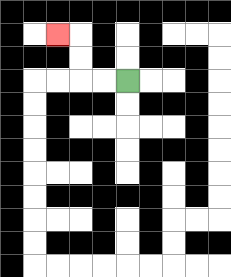{'start': '[5, 3]', 'end': '[2, 1]', 'path_directions': 'L,L,U,U,L', 'path_coordinates': '[[5, 3], [4, 3], [3, 3], [3, 2], [3, 1], [2, 1]]'}